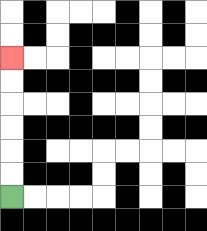{'start': '[0, 8]', 'end': '[0, 2]', 'path_directions': 'U,U,U,U,U,U', 'path_coordinates': '[[0, 8], [0, 7], [0, 6], [0, 5], [0, 4], [0, 3], [0, 2]]'}